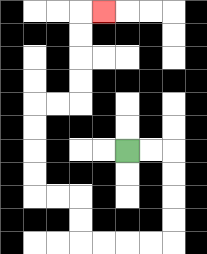{'start': '[5, 6]', 'end': '[4, 0]', 'path_directions': 'R,R,D,D,D,D,L,L,L,L,U,U,L,L,U,U,U,U,R,R,U,U,U,U,R', 'path_coordinates': '[[5, 6], [6, 6], [7, 6], [7, 7], [7, 8], [7, 9], [7, 10], [6, 10], [5, 10], [4, 10], [3, 10], [3, 9], [3, 8], [2, 8], [1, 8], [1, 7], [1, 6], [1, 5], [1, 4], [2, 4], [3, 4], [3, 3], [3, 2], [3, 1], [3, 0], [4, 0]]'}